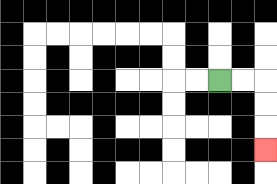{'start': '[9, 3]', 'end': '[11, 6]', 'path_directions': 'R,R,D,D,D', 'path_coordinates': '[[9, 3], [10, 3], [11, 3], [11, 4], [11, 5], [11, 6]]'}